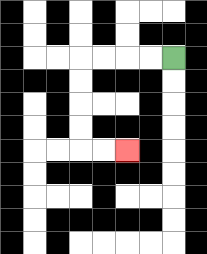{'start': '[7, 2]', 'end': '[5, 6]', 'path_directions': 'L,L,L,L,D,D,D,D,R,R', 'path_coordinates': '[[7, 2], [6, 2], [5, 2], [4, 2], [3, 2], [3, 3], [3, 4], [3, 5], [3, 6], [4, 6], [5, 6]]'}